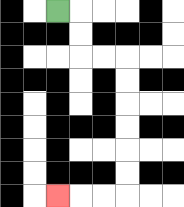{'start': '[2, 0]', 'end': '[2, 8]', 'path_directions': 'R,D,D,R,R,D,D,D,D,D,D,L,L,L', 'path_coordinates': '[[2, 0], [3, 0], [3, 1], [3, 2], [4, 2], [5, 2], [5, 3], [5, 4], [5, 5], [5, 6], [5, 7], [5, 8], [4, 8], [3, 8], [2, 8]]'}